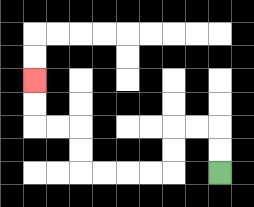{'start': '[9, 7]', 'end': '[1, 3]', 'path_directions': 'U,U,L,L,D,D,L,L,L,L,U,U,L,L,U,U', 'path_coordinates': '[[9, 7], [9, 6], [9, 5], [8, 5], [7, 5], [7, 6], [7, 7], [6, 7], [5, 7], [4, 7], [3, 7], [3, 6], [3, 5], [2, 5], [1, 5], [1, 4], [1, 3]]'}